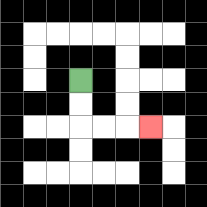{'start': '[3, 3]', 'end': '[6, 5]', 'path_directions': 'D,D,R,R,R', 'path_coordinates': '[[3, 3], [3, 4], [3, 5], [4, 5], [5, 5], [6, 5]]'}